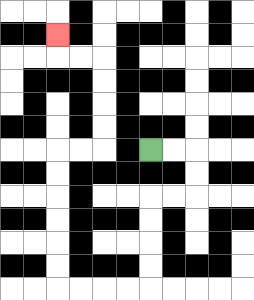{'start': '[6, 6]', 'end': '[2, 1]', 'path_directions': 'R,R,D,D,L,L,D,D,D,D,L,L,L,L,U,U,U,U,U,U,R,R,U,U,U,U,L,L,U', 'path_coordinates': '[[6, 6], [7, 6], [8, 6], [8, 7], [8, 8], [7, 8], [6, 8], [6, 9], [6, 10], [6, 11], [6, 12], [5, 12], [4, 12], [3, 12], [2, 12], [2, 11], [2, 10], [2, 9], [2, 8], [2, 7], [2, 6], [3, 6], [4, 6], [4, 5], [4, 4], [4, 3], [4, 2], [3, 2], [2, 2], [2, 1]]'}